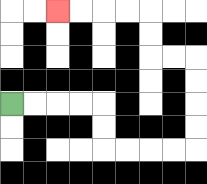{'start': '[0, 4]', 'end': '[2, 0]', 'path_directions': 'R,R,R,R,D,D,R,R,R,R,U,U,U,U,L,L,U,U,L,L,L,L', 'path_coordinates': '[[0, 4], [1, 4], [2, 4], [3, 4], [4, 4], [4, 5], [4, 6], [5, 6], [6, 6], [7, 6], [8, 6], [8, 5], [8, 4], [8, 3], [8, 2], [7, 2], [6, 2], [6, 1], [6, 0], [5, 0], [4, 0], [3, 0], [2, 0]]'}